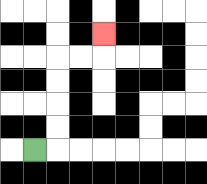{'start': '[1, 6]', 'end': '[4, 1]', 'path_directions': 'R,U,U,U,U,R,R,U', 'path_coordinates': '[[1, 6], [2, 6], [2, 5], [2, 4], [2, 3], [2, 2], [3, 2], [4, 2], [4, 1]]'}